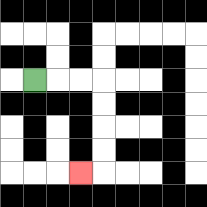{'start': '[1, 3]', 'end': '[3, 7]', 'path_directions': 'R,R,R,D,D,D,D,L', 'path_coordinates': '[[1, 3], [2, 3], [3, 3], [4, 3], [4, 4], [4, 5], [4, 6], [4, 7], [3, 7]]'}